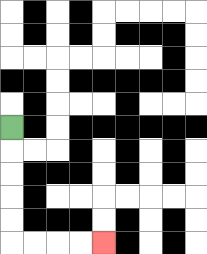{'start': '[0, 5]', 'end': '[4, 10]', 'path_directions': 'D,D,D,D,D,R,R,R,R', 'path_coordinates': '[[0, 5], [0, 6], [0, 7], [0, 8], [0, 9], [0, 10], [1, 10], [2, 10], [3, 10], [4, 10]]'}